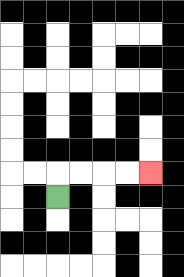{'start': '[2, 8]', 'end': '[6, 7]', 'path_directions': 'U,R,R,R,R', 'path_coordinates': '[[2, 8], [2, 7], [3, 7], [4, 7], [5, 7], [6, 7]]'}